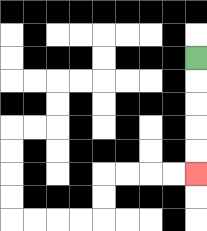{'start': '[8, 2]', 'end': '[8, 7]', 'path_directions': 'D,D,D,D,D', 'path_coordinates': '[[8, 2], [8, 3], [8, 4], [8, 5], [8, 6], [8, 7]]'}